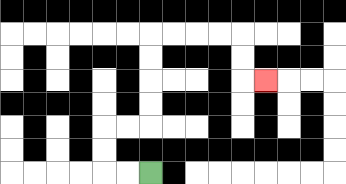{'start': '[6, 7]', 'end': '[11, 3]', 'path_directions': 'L,L,U,U,R,R,U,U,U,U,R,R,R,R,D,D,R', 'path_coordinates': '[[6, 7], [5, 7], [4, 7], [4, 6], [4, 5], [5, 5], [6, 5], [6, 4], [6, 3], [6, 2], [6, 1], [7, 1], [8, 1], [9, 1], [10, 1], [10, 2], [10, 3], [11, 3]]'}